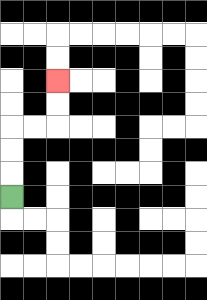{'start': '[0, 8]', 'end': '[2, 3]', 'path_directions': 'U,U,U,R,R,U,U', 'path_coordinates': '[[0, 8], [0, 7], [0, 6], [0, 5], [1, 5], [2, 5], [2, 4], [2, 3]]'}